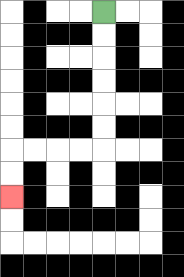{'start': '[4, 0]', 'end': '[0, 8]', 'path_directions': 'D,D,D,D,D,D,L,L,L,L,D,D', 'path_coordinates': '[[4, 0], [4, 1], [4, 2], [4, 3], [4, 4], [4, 5], [4, 6], [3, 6], [2, 6], [1, 6], [0, 6], [0, 7], [0, 8]]'}